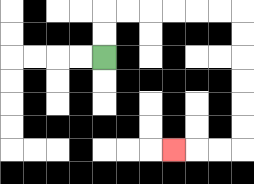{'start': '[4, 2]', 'end': '[7, 6]', 'path_directions': 'U,U,R,R,R,R,R,R,D,D,D,D,D,D,L,L,L', 'path_coordinates': '[[4, 2], [4, 1], [4, 0], [5, 0], [6, 0], [7, 0], [8, 0], [9, 0], [10, 0], [10, 1], [10, 2], [10, 3], [10, 4], [10, 5], [10, 6], [9, 6], [8, 6], [7, 6]]'}